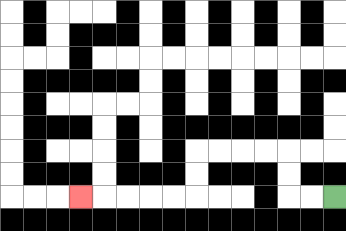{'start': '[14, 8]', 'end': '[3, 8]', 'path_directions': 'L,L,U,U,L,L,L,L,D,D,L,L,L,L,L', 'path_coordinates': '[[14, 8], [13, 8], [12, 8], [12, 7], [12, 6], [11, 6], [10, 6], [9, 6], [8, 6], [8, 7], [8, 8], [7, 8], [6, 8], [5, 8], [4, 8], [3, 8]]'}